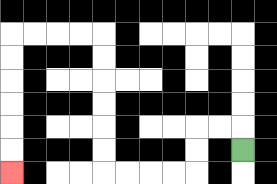{'start': '[10, 6]', 'end': '[0, 7]', 'path_directions': 'U,L,L,D,D,L,L,L,L,U,U,U,U,U,U,L,L,L,L,D,D,D,D,D,D', 'path_coordinates': '[[10, 6], [10, 5], [9, 5], [8, 5], [8, 6], [8, 7], [7, 7], [6, 7], [5, 7], [4, 7], [4, 6], [4, 5], [4, 4], [4, 3], [4, 2], [4, 1], [3, 1], [2, 1], [1, 1], [0, 1], [0, 2], [0, 3], [0, 4], [0, 5], [0, 6], [0, 7]]'}